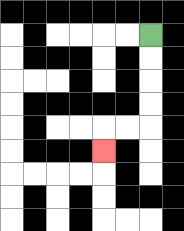{'start': '[6, 1]', 'end': '[4, 6]', 'path_directions': 'D,D,D,D,L,L,D', 'path_coordinates': '[[6, 1], [6, 2], [6, 3], [6, 4], [6, 5], [5, 5], [4, 5], [4, 6]]'}